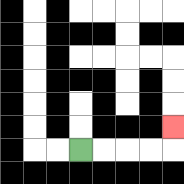{'start': '[3, 6]', 'end': '[7, 5]', 'path_directions': 'R,R,R,R,U', 'path_coordinates': '[[3, 6], [4, 6], [5, 6], [6, 6], [7, 6], [7, 5]]'}